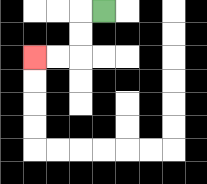{'start': '[4, 0]', 'end': '[1, 2]', 'path_directions': 'L,D,D,L,L', 'path_coordinates': '[[4, 0], [3, 0], [3, 1], [3, 2], [2, 2], [1, 2]]'}